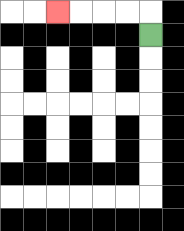{'start': '[6, 1]', 'end': '[2, 0]', 'path_directions': 'U,L,L,L,L', 'path_coordinates': '[[6, 1], [6, 0], [5, 0], [4, 0], [3, 0], [2, 0]]'}